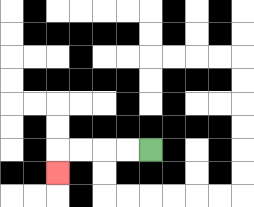{'start': '[6, 6]', 'end': '[2, 7]', 'path_directions': 'L,L,L,L,D', 'path_coordinates': '[[6, 6], [5, 6], [4, 6], [3, 6], [2, 6], [2, 7]]'}